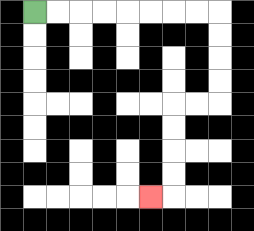{'start': '[1, 0]', 'end': '[6, 8]', 'path_directions': 'R,R,R,R,R,R,R,R,D,D,D,D,L,L,D,D,D,D,L', 'path_coordinates': '[[1, 0], [2, 0], [3, 0], [4, 0], [5, 0], [6, 0], [7, 0], [8, 0], [9, 0], [9, 1], [9, 2], [9, 3], [9, 4], [8, 4], [7, 4], [7, 5], [7, 6], [7, 7], [7, 8], [6, 8]]'}